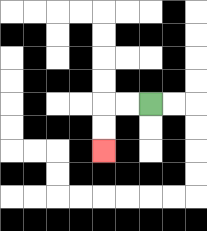{'start': '[6, 4]', 'end': '[4, 6]', 'path_directions': 'L,L,D,D', 'path_coordinates': '[[6, 4], [5, 4], [4, 4], [4, 5], [4, 6]]'}